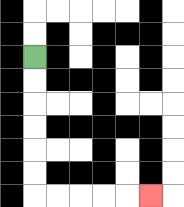{'start': '[1, 2]', 'end': '[6, 8]', 'path_directions': 'D,D,D,D,D,D,R,R,R,R,R', 'path_coordinates': '[[1, 2], [1, 3], [1, 4], [1, 5], [1, 6], [1, 7], [1, 8], [2, 8], [3, 8], [4, 8], [5, 8], [6, 8]]'}